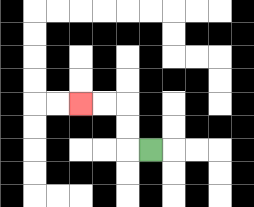{'start': '[6, 6]', 'end': '[3, 4]', 'path_directions': 'L,U,U,L,L', 'path_coordinates': '[[6, 6], [5, 6], [5, 5], [5, 4], [4, 4], [3, 4]]'}